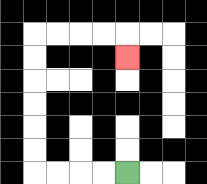{'start': '[5, 7]', 'end': '[5, 2]', 'path_directions': 'L,L,L,L,U,U,U,U,U,U,R,R,R,R,D', 'path_coordinates': '[[5, 7], [4, 7], [3, 7], [2, 7], [1, 7], [1, 6], [1, 5], [1, 4], [1, 3], [1, 2], [1, 1], [2, 1], [3, 1], [4, 1], [5, 1], [5, 2]]'}